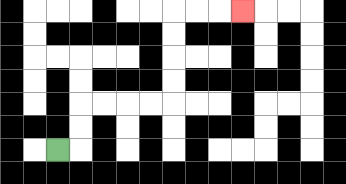{'start': '[2, 6]', 'end': '[10, 0]', 'path_directions': 'R,U,U,R,R,R,R,U,U,U,U,R,R,R', 'path_coordinates': '[[2, 6], [3, 6], [3, 5], [3, 4], [4, 4], [5, 4], [6, 4], [7, 4], [7, 3], [7, 2], [7, 1], [7, 0], [8, 0], [9, 0], [10, 0]]'}